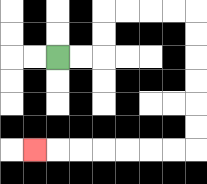{'start': '[2, 2]', 'end': '[1, 6]', 'path_directions': 'R,R,U,U,R,R,R,R,D,D,D,D,D,D,L,L,L,L,L,L,L', 'path_coordinates': '[[2, 2], [3, 2], [4, 2], [4, 1], [4, 0], [5, 0], [6, 0], [7, 0], [8, 0], [8, 1], [8, 2], [8, 3], [8, 4], [8, 5], [8, 6], [7, 6], [6, 6], [5, 6], [4, 6], [3, 6], [2, 6], [1, 6]]'}